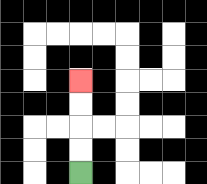{'start': '[3, 7]', 'end': '[3, 3]', 'path_directions': 'U,U,U,U', 'path_coordinates': '[[3, 7], [3, 6], [3, 5], [3, 4], [3, 3]]'}